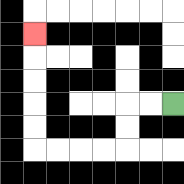{'start': '[7, 4]', 'end': '[1, 1]', 'path_directions': 'L,L,D,D,L,L,L,L,U,U,U,U,U', 'path_coordinates': '[[7, 4], [6, 4], [5, 4], [5, 5], [5, 6], [4, 6], [3, 6], [2, 6], [1, 6], [1, 5], [1, 4], [1, 3], [1, 2], [1, 1]]'}